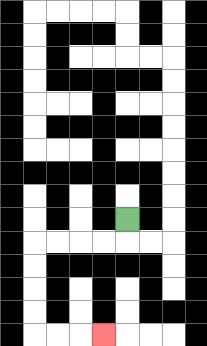{'start': '[5, 9]', 'end': '[4, 14]', 'path_directions': 'D,L,L,L,L,D,D,D,D,R,R,R', 'path_coordinates': '[[5, 9], [5, 10], [4, 10], [3, 10], [2, 10], [1, 10], [1, 11], [1, 12], [1, 13], [1, 14], [2, 14], [3, 14], [4, 14]]'}